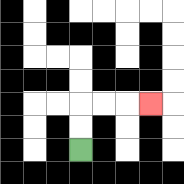{'start': '[3, 6]', 'end': '[6, 4]', 'path_directions': 'U,U,R,R,R', 'path_coordinates': '[[3, 6], [3, 5], [3, 4], [4, 4], [5, 4], [6, 4]]'}